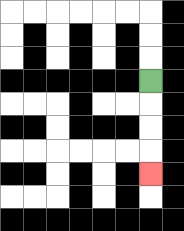{'start': '[6, 3]', 'end': '[6, 7]', 'path_directions': 'D,D,D,D', 'path_coordinates': '[[6, 3], [6, 4], [6, 5], [6, 6], [6, 7]]'}